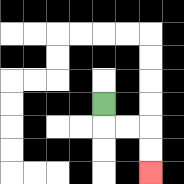{'start': '[4, 4]', 'end': '[6, 7]', 'path_directions': 'D,R,R,D,D', 'path_coordinates': '[[4, 4], [4, 5], [5, 5], [6, 5], [6, 6], [6, 7]]'}